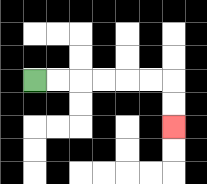{'start': '[1, 3]', 'end': '[7, 5]', 'path_directions': 'R,R,R,R,R,R,D,D', 'path_coordinates': '[[1, 3], [2, 3], [3, 3], [4, 3], [5, 3], [6, 3], [7, 3], [7, 4], [7, 5]]'}